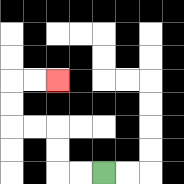{'start': '[4, 7]', 'end': '[2, 3]', 'path_directions': 'L,L,U,U,L,L,U,U,R,R', 'path_coordinates': '[[4, 7], [3, 7], [2, 7], [2, 6], [2, 5], [1, 5], [0, 5], [0, 4], [0, 3], [1, 3], [2, 3]]'}